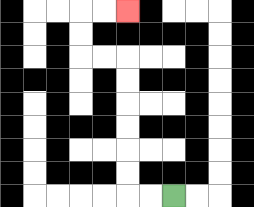{'start': '[7, 8]', 'end': '[5, 0]', 'path_directions': 'L,L,U,U,U,U,U,U,L,L,U,U,R,R', 'path_coordinates': '[[7, 8], [6, 8], [5, 8], [5, 7], [5, 6], [5, 5], [5, 4], [5, 3], [5, 2], [4, 2], [3, 2], [3, 1], [3, 0], [4, 0], [5, 0]]'}